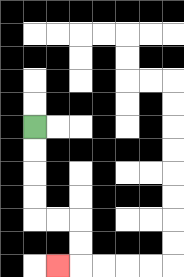{'start': '[1, 5]', 'end': '[2, 11]', 'path_directions': 'D,D,D,D,R,R,D,D,L', 'path_coordinates': '[[1, 5], [1, 6], [1, 7], [1, 8], [1, 9], [2, 9], [3, 9], [3, 10], [3, 11], [2, 11]]'}